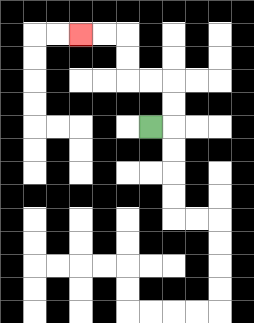{'start': '[6, 5]', 'end': '[3, 1]', 'path_directions': 'R,U,U,L,L,U,U,L,L', 'path_coordinates': '[[6, 5], [7, 5], [7, 4], [7, 3], [6, 3], [5, 3], [5, 2], [5, 1], [4, 1], [3, 1]]'}